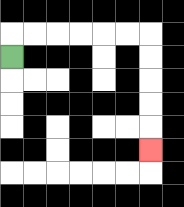{'start': '[0, 2]', 'end': '[6, 6]', 'path_directions': 'U,R,R,R,R,R,R,D,D,D,D,D', 'path_coordinates': '[[0, 2], [0, 1], [1, 1], [2, 1], [3, 1], [4, 1], [5, 1], [6, 1], [6, 2], [6, 3], [6, 4], [6, 5], [6, 6]]'}